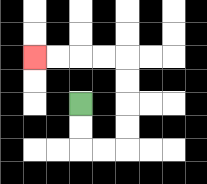{'start': '[3, 4]', 'end': '[1, 2]', 'path_directions': 'D,D,R,R,U,U,U,U,L,L,L,L', 'path_coordinates': '[[3, 4], [3, 5], [3, 6], [4, 6], [5, 6], [5, 5], [5, 4], [5, 3], [5, 2], [4, 2], [3, 2], [2, 2], [1, 2]]'}